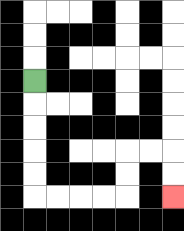{'start': '[1, 3]', 'end': '[7, 8]', 'path_directions': 'D,D,D,D,D,R,R,R,R,U,U,R,R,D,D', 'path_coordinates': '[[1, 3], [1, 4], [1, 5], [1, 6], [1, 7], [1, 8], [2, 8], [3, 8], [4, 8], [5, 8], [5, 7], [5, 6], [6, 6], [7, 6], [7, 7], [7, 8]]'}